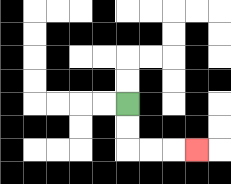{'start': '[5, 4]', 'end': '[8, 6]', 'path_directions': 'D,D,R,R,R', 'path_coordinates': '[[5, 4], [5, 5], [5, 6], [6, 6], [7, 6], [8, 6]]'}